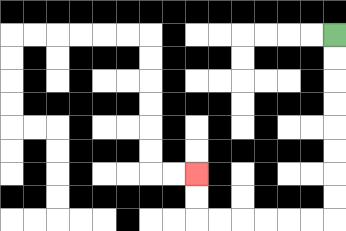{'start': '[14, 1]', 'end': '[8, 7]', 'path_directions': 'D,D,D,D,D,D,D,D,L,L,L,L,L,L,U,U', 'path_coordinates': '[[14, 1], [14, 2], [14, 3], [14, 4], [14, 5], [14, 6], [14, 7], [14, 8], [14, 9], [13, 9], [12, 9], [11, 9], [10, 9], [9, 9], [8, 9], [8, 8], [8, 7]]'}